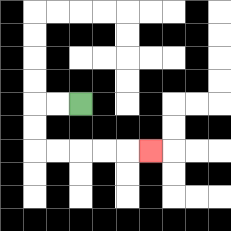{'start': '[3, 4]', 'end': '[6, 6]', 'path_directions': 'L,L,D,D,R,R,R,R,R', 'path_coordinates': '[[3, 4], [2, 4], [1, 4], [1, 5], [1, 6], [2, 6], [3, 6], [4, 6], [5, 6], [6, 6]]'}